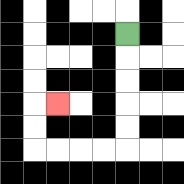{'start': '[5, 1]', 'end': '[2, 4]', 'path_directions': 'D,D,D,D,D,L,L,L,L,U,U,R', 'path_coordinates': '[[5, 1], [5, 2], [5, 3], [5, 4], [5, 5], [5, 6], [4, 6], [3, 6], [2, 6], [1, 6], [1, 5], [1, 4], [2, 4]]'}